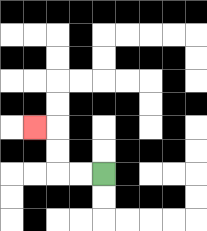{'start': '[4, 7]', 'end': '[1, 5]', 'path_directions': 'L,L,U,U,L', 'path_coordinates': '[[4, 7], [3, 7], [2, 7], [2, 6], [2, 5], [1, 5]]'}